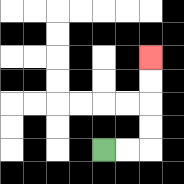{'start': '[4, 6]', 'end': '[6, 2]', 'path_directions': 'R,R,U,U,U,U', 'path_coordinates': '[[4, 6], [5, 6], [6, 6], [6, 5], [6, 4], [6, 3], [6, 2]]'}